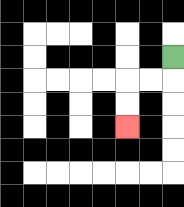{'start': '[7, 2]', 'end': '[5, 5]', 'path_directions': 'D,L,L,D,D', 'path_coordinates': '[[7, 2], [7, 3], [6, 3], [5, 3], [5, 4], [5, 5]]'}